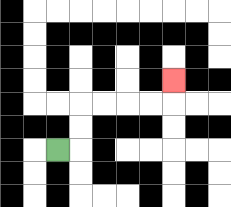{'start': '[2, 6]', 'end': '[7, 3]', 'path_directions': 'R,U,U,R,R,R,R,U', 'path_coordinates': '[[2, 6], [3, 6], [3, 5], [3, 4], [4, 4], [5, 4], [6, 4], [7, 4], [7, 3]]'}